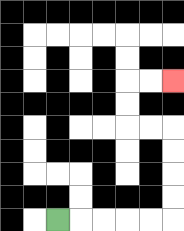{'start': '[2, 9]', 'end': '[7, 3]', 'path_directions': 'R,R,R,R,R,U,U,U,U,L,L,U,U,R,R', 'path_coordinates': '[[2, 9], [3, 9], [4, 9], [5, 9], [6, 9], [7, 9], [7, 8], [7, 7], [7, 6], [7, 5], [6, 5], [5, 5], [5, 4], [5, 3], [6, 3], [7, 3]]'}